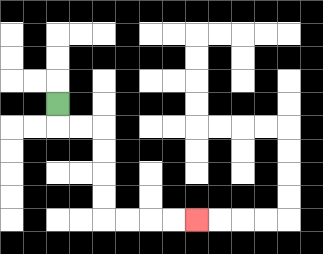{'start': '[2, 4]', 'end': '[8, 9]', 'path_directions': 'D,R,R,D,D,D,D,R,R,R,R', 'path_coordinates': '[[2, 4], [2, 5], [3, 5], [4, 5], [4, 6], [4, 7], [4, 8], [4, 9], [5, 9], [6, 9], [7, 9], [8, 9]]'}